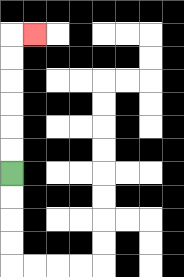{'start': '[0, 7]', 'end': '[1, 1]', 'path_directions': 'U,U,U,U,U,U,R', 'path_coordinates': '[[0, 7], [0, 6], [0, 5], [0, 4], [0, 3], [0, 2], [0, 1], [1, 1]]'}